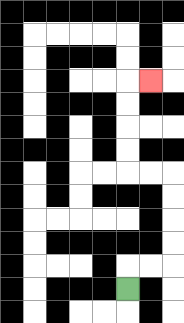{'start': '[5, 12]', 'end': '[6, 3]', 'path_directions': 'U,R,R,U,U,U,U,L,L,U,U,U,U,R', 'path_coordinates': '[[5, 12], [5, 11], [6, 11], [7, 11], [7, 10], [7, 9], [7, 8], [7, 7], [6, 7], [5, 7], [5, 6], [5, 5], [5, 4], [5, 3], [6, 3]]'}